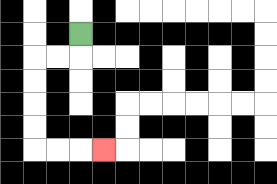{'start': '[3, 1]', 'end': '[4, 6]', 'path_directions': 'D,L,L,D,D,D,D,R,R,R', 'path_coordinates': '[[3, 1], [3, 2], [2, 2], [1, 2], [1, 3], [1, 4], [1, 5], [1, 6], [2, 6], [3, 6], [4, 6]]'}